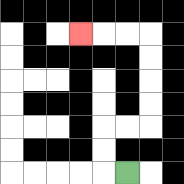{'start': '[5, 7]', 'end': '[3, 1]', 'path_directions': 'L,U,U,R,R,U,U,U,U,L,L,L', 'path_coordinates': '[[5, 7], [4, 7], [4, 6], [4, 5], [5, 5], [6, 5], [6, 4], [6, 3], [6, 2], [6, 1], [5, 1], [4, 1], [3, 1]]'}